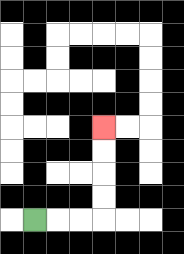{'start': '[1, 9]', 'end': '[4, 5]', 'path_directions': 'R,R,R,U,U,U,U', 'path_coordinates': '[[1, 9], [2, 9], [3, 9], [4, 9], [4, 8], [4, 7], [4, 6], [4, 5]]'}